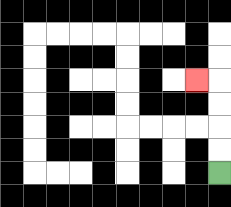{'start': '[9, 7]', 'end': '[8, 3]', 'path_directions': 'U,U,U,U,L', 'path_coordinates': '[[9, 7], [9, 6], [9, 5], [9, 4], [9, 3], [8, 3]]'}